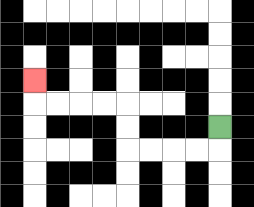{'start': '[9, 5]', 'end': '[1, 3]', 'path_directions': 'D,L,L,L,L,U,U,L,L,L,L,U', 'path_coordinates': '[[9, 5], [9, 6], [8, 6], [7, 6], [6, 6], [5, 6], [5, 5], [5, 4], [4, 4], [3, 4], [2, 4], [1, 4], [1, 3]]'}